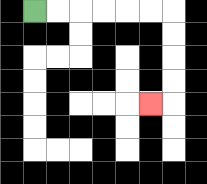{'start': '[1, 0]', 'end': '[6, 4]', 'path_directions': 'R,R,R,R,R,R,D,D,D,D,L', 'path_coordinates': '[[1, 0], [2, 0], [3, 0], [4, 0], [5, 0], [6, 0], [7, 0], [7, 1], [7, 2], [7, 3], [7, 4], [6, 4]]'}